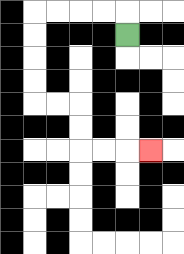{'start': '[5, 1]', 'end': '[6, 6]', 'path_directions': 'U,L,L,L,L,D,D,D,D,R,R,D,D,R,R,R', 'path_coordinates': '[[5, 1], [5, 0], [4, 0], [3, 0], [2, 0], [1, 0], [1, 1], [1, 2], [1, 3], [1, 4], [2, 4], [3, 4], [3, 5], [3, 6], [4, 6], [5, 6], [6, 6]]'}